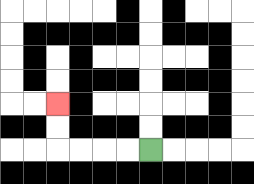{'start': '[6, 6]', 'end': '[2, 4]', 'path_directions': 'L,L,L,L,U,U', 'path_coordinates': '[[6, 6], [5, 6], [4, 6], [3, 6], [2, 6], [2, 5], [2, 4]]'}